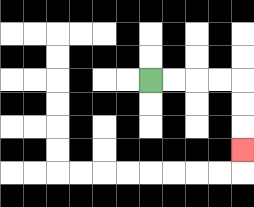{'start': '[6, 3]', 'end': '[10, 6]', 'path_directions': 'R,R,R,R,D,D,D', 'path_coordinates': '[[6, 3], [7, 3], [8, 3], [9, 3], [10, 3], [10, 4], [10, 5], [10, 6]]'}